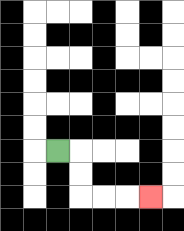{'start': '[2, 6]', 'end': '[6, 8]', 'path_directions': 'R,D,D,R,R,R', 'path_coordinates': '[[2, 6], [3, 6], [3, 7], [3, 8], [4, 8], [5, 8], [6, 8]]'}